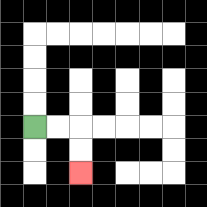{'start': '[1, 5]', 'end': '[3, 7]', 'path_directions': 'R,R,D,D', 'path_coordinates': '[[1, 5], [2, 5], [3, 5], [3, 6], [3, 7]]'}